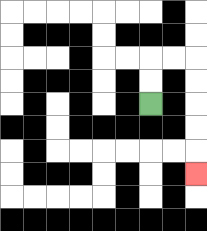{'start': '[6, 4]', 'end': '[8, 7]', 'path_directions': 'U,U,R,R,D,D,D,D,D', 'path_coordinates': '[[6, 4], [6, 3], [6, 2], [7, 2], [8, 2], [8, 3], [8, 4], [8, 5], [8, 6], [8, 7]]'}